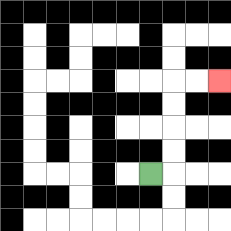{'start': '[6, 7]', 'end': '[9, 3]', 'path_directions': 'R,U,U,U,U,R,R', 'path_coordinates': '[[6, 7], [7, 7], [7, 6], [7, 5], [7, 4], [7, 3], [8, 3], [9, 3]]'}